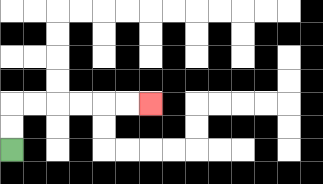{'start': '[0, 6]', 'end': '[6, 4]', 'path_directions': 'U,U,R,R,R,R,R,R', 'path_coordinates': '[[0, 6], [0, 5], [0, 4], [1, 4], [2, 4], [3, 4], [4, 4], [5, 4], [6, 4]]'}